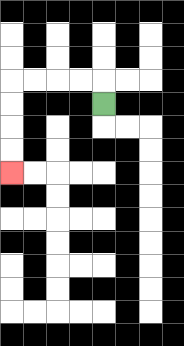{'start': '[4, 4]', 'end': '[0, 7]', 'path_directions': 'U,L,L,L,L,D,D,D,D', 'path_coordinates': '[[4, 4], [4, 3], [3, 3], [2, 3], [1, 3], [0, 3], [0, 4], [0, 5], [0, 6], [0, 7]]'}